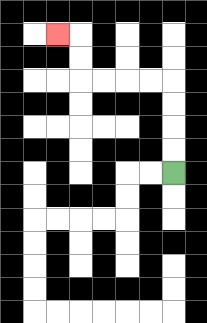{'start': '[7, 7]', 'end': '[2, 1]', 'path_directions': 'U,U,U,U,L,L,L,L,U,U,L', 'path_coordinates': '[[7, 7], [7, 6], [7, 5], [7, 4], [7, 3], [6, 3], [5, 3], [4, 3], [3, 3], [3, 2], [3, 1], [2, 1]]'}